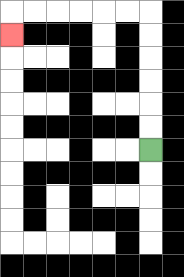{'start': '[6, 6]', 'end': '[0, 1]', 'path_directions': 'U,U,U,U,U,U,L,L,L,L,L,L,D', 'path_coordinates': '[[6, 6], [6, 5], [6, 4], [6, 3], [6, 2], [6, 1], [6, 0], [5, 0], [4, 0], [3, 0], [2, 0], [1, 0], [0, 0], [0, 1]]'}